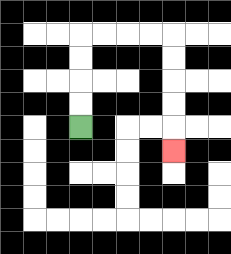{'start': '[3, 5]', 'end': '[7, 6]', 'path_directions': 'U,U,U,U,R,R,R,R,D,D,D,D,D', 'path_coordinates': '[[3, 5], [3, 4], [3, 3], [3, 2], [3, 1], [4, 1], [5, 1], [6, 1], [7, 1], [7, 2], [7, 3], [7, 4], [7, 5], [7, 6]]'}